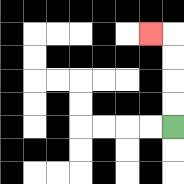{'start': '[7, 5]', 'end': '[6, 1]', 'path_directions': 'U,U,U,U,L', 'path_coordinates': '[[7, 5], [7, 4], [7, 3], [7, 2], [7, 1], [6, 1]]'}